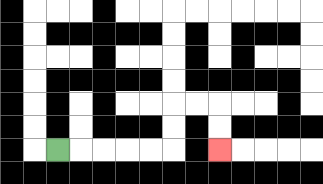{'start': '[2, 6]', 'end': '[9, 6]', 'path_directions': 'R,R,R,R,R,U,U,R,R,D,D', 'path_coordinates': '[[2, 6], [3, 6], [4, 6], [5, 6], [6, 6], [7, 6], [7, 5], [7, 4], [8, 4], [9, 4], [9, 5], [9, 6]]'}